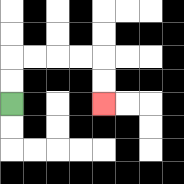{'start': '[0, 4]', 'end': '[4, 4]', 'path_directions': 'U,U,R,R,R,R,D,D', 'path_coordinates': '[[0, 4], [0, 3], [0, 2], [1, 2], [2, 2], [3, 2], [4, 2], [4, 3], [4, 4]]'}